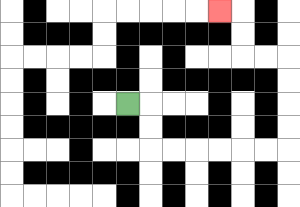{'start': '[5, 4]', 'end': '[9, 0]', 'path_directions': 'R,D,D,R,R,R,R,R,R,U,U,U,U,L,L,U,U,L', 'path_coordinates': '[[5, 4], [6, 4], [6, 5], [6, 6], [7, 6], [8, 6], [9, 6], [10, 6], [11, 6], [12, 6], [12, 5], [12, 4], [12, 3], [12, 2], [11, 2], [10, 2], [10, 1], [10, 0], [9, 0]]'}